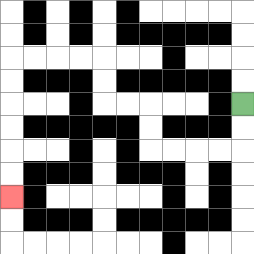{'start': '[10, 4]', 'end': '[0, 8]', 'path_directions': 'D,D,L,L,L,L,U,U,L,L,U,U,L,L,L,L,D,D,D,D,D,D', 'path_coordinates': '[[10, 4], [10, 5], [10, 6], [9, 6], [8, 6], [7, 6], [6, 6], [6, 5], [6, 4], [5, 4], [4, 4], [4, 3], [4, 2], [3, 2], [2, 2], [1, 2], [0, 2], [0, 3], [0, 4], [0, 5], [0, 6], [0, 7], [0, 8]]'}